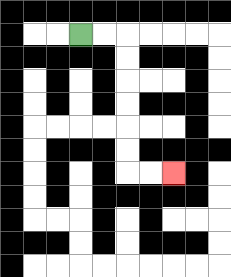{'start': '[3, 1]', 'end': '[7, 7]', 'path_directions': 'R,R,D,D,D,D,D,D,R,R', 'path_coordinates': '[[3, 1], [4, 1], [5, 1], [5, 2], [5, 3], [5, 4], [5, 5], [5, 6], [5, 7], [6, 7], [7, 7]]'}